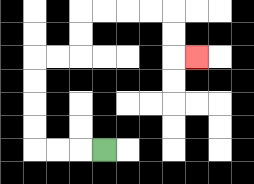{'start': '[4, 6]', 'end': '[8, 2]', 'path_directions': 'L,L,L,U,U,U,U,R,R,U,U,R,R,R,R,D,D,R', 'path_coordinates': '[[4, 6], [3, 6], [2, 6], [1, 6], [1, 5], [1, 4], [1, 3], [1, 2], [2, 2], [3, 2], [3, 1], [3, 0], [4, 0], [5, 0], [6, 0], [7, 0], [7, 1], [7, 2], [8, 2]]'}